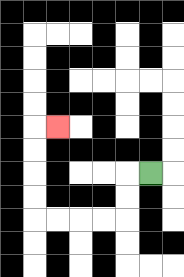{'start': '[6, 7]', 'end': '[2, 5]', 'path_directions': 'L,D,D,L,L,L,L,U,U,U,U,R', 'path_coordinates': '[[6, 7], [5, 7], [5, 8], [5, 9], [4, 9], [3, 9], [2, 9], [1, 9], [1, 8], [1, 7], [1, 6], [1, 5], [2, 5]]'}